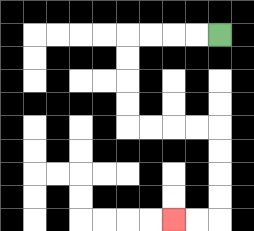{'start': '[9, 1]', 'end': '[7, 9]', 'path_directions': 'L,L,L,L,D,D,D,D,R,R,R,R,D,D,D,D,L,L', 'path_coordinates': '[[9, 1], [8, 1], [7, 1], [6, 1], [5, 1], [5, 2], [5, 3], [5, 4], [5, 5], [6, 5], [7, 5], [8, 5], [9, 5], [9, 6], [9, 7], [9, 8], [9, 9], [8, 9], [7, 9]]'}